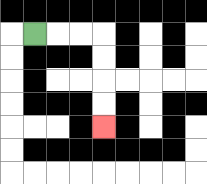{'start': '[1, 1]', 'end': '[4, 5]', 'path_directions': 'R,R,R,D,D,D,D', 'path_coordinates': '[[1, 1], [2, 1], [3, 1], [4, 1], [4, 2], [4, 3], [4, 4], [4, 5]]'}